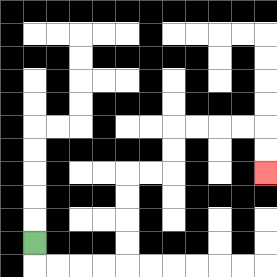{'start': '[1, 10]', 'end': '[11, 7]', 'path_directions': 'D,R,R,R,R,U,U,U,U,R,R,U,U,R,R,R,R,D,D', 'path_coordinates': '[[1, 10], [1, 11], [2, 11], [3, 11], [4, 11], [5, 11], [5, 10], [5, 9], [5, 8], [5, 7], [6, 7], [7, 7], [7, 6], [7, 5], [8, 5], [9, 5], [10, 5], [11, 5], [11, 6], [11, 7]]'}